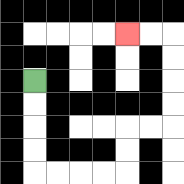{'start': '[1, 3]', 'end': '[5, 1]', 'path_directions': 'D,D,D,D,R,R,R,R,U,U,R,R,U,U,U,U,L,L', 'path_coordinates': '[[1, 3], [1, 4], [1, 5], [1, 6], [1, 7], [2, 7], [3, 7], [4, 7], [5, 7], [5, 6], [5, 5], [6, 5], [7, 5], [7, 4], [7, 3], [7, 2], [7, 1], [6, 1], [5, 1]]'}